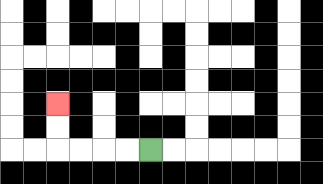{'start': '[6, 6]', 'end': '[2, 4]', 'path_directions': 'L,L,L,L,U,U', 'path_coordinates': '[[6, 6], [5, 6], [4, 6], [3, 6], [2, 6], [2, 5], [2, 4]]'}